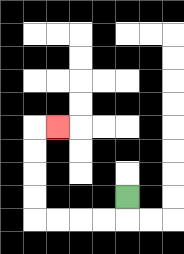{'start': '[5, 8]', 'end': '[2, 5]', 'path_directions': 'D,L,L,L,L,U,U,U,U,R', 'path_coordinates': '[[5, 8], [5, 9], [4, 9], [3, 9], [2, 9], [1, 9], [1, 8], [1, 7], [1, 6], [1, 5], [2, 5]]'}